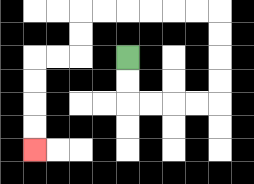{'start': '[5, 2]', 'end': '[1, 6]', 'path_directions': 'D,D,R,R,R,R,U,U,U,U,L,L,L,L,L,L,D,D,L,L,D,D,D,D', 'path_coordinates': '[[5, 2], [5, 3], [5, 4], [6, 4], [7, 4], [8, 4], [9, 4], [9, 3], [9, 2], [9, 1], [9, 0], [8, 0], [7, 0], [6, 0], [5, 0], [4, 0], [3, 0], [3, 1], [3, 2], [2, 2], [1, 2], [1, 3], [1, 4], [1, 5], [1, 6]]'}